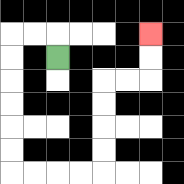{'start': '[2, 2]', 'end': '[6, 1]', 'path_directions': 'U,L,L,D,D,D,D,D,D,R,R,R,R,U,U,U,U,R,R,U,U', 'path_coordinates': '[[2, 2], [2, 1], [1, 1], [0, 1], [0, 2], [0, 3], [0, 4], [0, 5], [0, 6], [0, 7], [1, 7], [2, 7], [3, 7], [4, 7], [4, 6], [4, 5], [4, 4], [4, 3], [5, 3], [6, 3], [6, 2], [6, 1]]'}